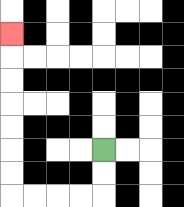{'start': '[4, 6]', 'end': '[0, 1]', 'path_directions': 'D,D,L,L,L,L,U,U,U,U,U,U,U', 'path_coordinates': '[[4, 6], [4, 7], [4, 8], [3, 8], [2, 8], [1, 8], [0, 8], [0, 7], [0, 6], [0, 5], [0, 4], [0, 3], [0, 2], [0, 1]]'}